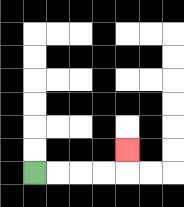{'start': '[1, 7]', 'end': '[5, 6]', 'path_directions': 'R,R,R,R,U', 'path_coordinates': '[[1, 7], [2, 7], [3, 7], [4, 7], [5, 7], [5, 6]]'}